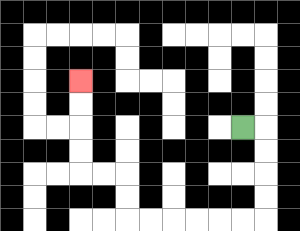{'start': '[10, 5]', 'end': '[3, 3]', 'path_directions': 'R,D,D,D,D,L,L,L,L,L,L,U,U,L,L,U,U,U,U', 'path_coordinates': '[[10, 5], [11, 5], [11, 6], [11, 7], [11, 8], [11, 9], [10, 9], [9, 9], [8, 9], [7, 9], [6, 9], [5, 9], [5, 8], [5, 7], [4, 7], [3, 7], [3, 6], [3, 5], [3, 4], [3, 3]]'}